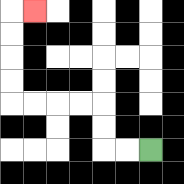{'start': '[6, 6]', 'end': '[1, 0]', 'path_directions': 'L,L,U,U,L,L,L,L,U,U,U,U,R', 'path_coordinates': '[[6, 6], [5, 6], [4, 6], [4, 5], [4, 4], [3, 4], [2, 4], [1, 4], [0, 4], [0, 3], [0, 2], [0, 1], [0, 0], [1, 0]]'}